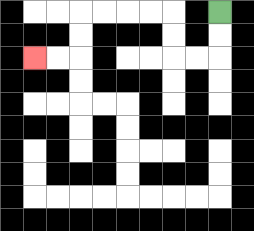{'start': '[9, 0]', 'end': '[1, 2]', 'path_directions': 'D,D,L,L,U,U,L,L,L,L,D,D,L,L', 'path_coordinates': '[[9, 0], [9, 1], [9, 2], [8, 2], [7, 2], [7, 1], [7, 0], [6, 0], [5, 0], [4, 0], [3, 0], [3, 1], [3, 2], [2, 2], [1, 2]]'}